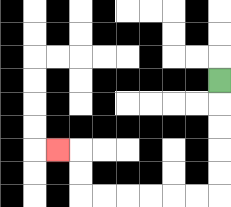{'start': '[9, 3]', 'end': '[2, 6]', 'path_directions': 'D,D,D,D,D,L,L,L,L,L,L,U,U,L', 'path_coordinates': '[[9, 3], [9, 4], [9, 5], [9, 6], [9, 7], [9, 8], [8, 8], [7, 8], [6, 8], [5, 8], [4, 8], [3, 8], [3, 7], [3, 6], [2, 6]]'}